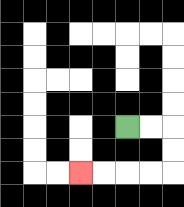{'start': '[5, 5]', 'end': '[3, 7]', 'path_directions': 'R,R,D,D,L,L,L,L', 'path_coordinates': '[[5, 5], [6, 5], [7, 5], [7, 6], [7, 7], [6, 7], [5, 7], [4, 7], [3, 7]]'}